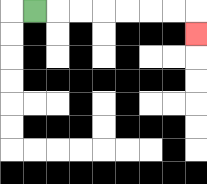{'start': '[1, 0]', 'end': '[8, 1]', 'path_directions': 'R,R,R,R,R,R,R,D', 'path_coordinates': '[[1, 0], [2, 0], [3, 0], [4, 0], [5, 0], [6, 0], [7, 0], [8, 0], [8, 1]]'}